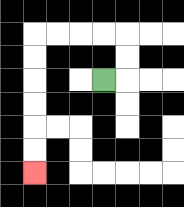{'start': '[4, 3]', 'end': '[1, 7]', 'path_directions': 'R,U,U,L,L,L,L,D,D,D,D,D,D', 'path_coordinates': '[[4, 3], [5, 3], [5, 2], [5, 1], [4, 1], [3, 1], [2, 1], [1, 1], [1, 2], [1, 3], [1, 4], [1, 5], [1, 6], [1, 7]]'}